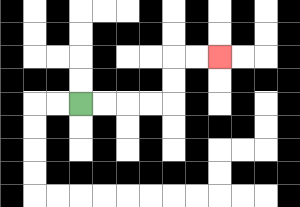{'start': '[3, 4]', 'end': '[9, 2]', 'path_directions': 'R,R,R,R,U,U,R,R', 'path_coordinates': '[[3, 4], [4, 4], [5, 4], [6, 4], [7, 4], [7, 3], [7, 2], [8, 2], [9, 2]]'}